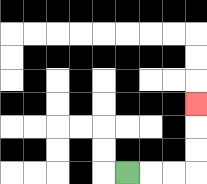{'start': '[5, 7]', 'end': '[8, 4]', 'path_directions': 'R,R,R,U,U,U', 'path_coordinates': '[[5, 7], [6, 7], [7, 7], [8, 7], [8, 6], [8, 5], [8, 4]]'}